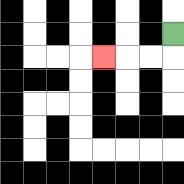{'start': '[7, 1]', 'end': '[4, 2]', 'path_directions': 'D,L,L,L', 'path_coordinates': '[[7, 1], [7, 2], [6, 2], [5, 2], [4, 2]]'}